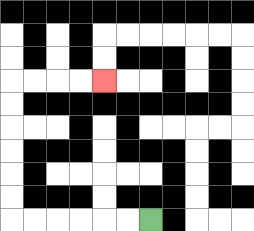{'start': '[6, 9]', 'end': '[4, 3]', 'path_directions': 'L,L,L,L,L,L,U,U,U,U,U,U,R,R,R,R', 'path_coordinates': '[[6, 9], [5, 9], [4, 9], [3, 9], [2, 9], [1, 9], [0, 9], [0, 8], [0, 7], [0, 6], [0, 5], [0, 4], [0, 3], [1, 3], [2, 3], [3, 3], [4, 3]]'}